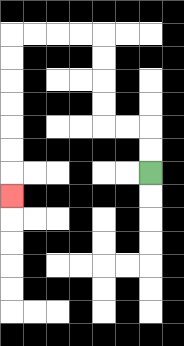{'start': '[6, 7]', 'end': '[0, 8]', 'path_directions': 'U,U,L,L,U,U,U,U,L,L,L,L,D,D,D,D,D,D,D', 'path_coordinates': '[[6, 7], [6, 6], [6, 5], [5, 5], [4, 5], [4, 4], [4, 3], [4, 2], [4, 1], [3, 1], [2, 1], [1, 1], [0, 1], [0, 2], [0, 3], [0, 4], [0, 5], [0, 6], [0, 7], [0, 8]]'}